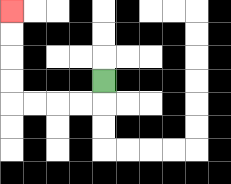{'start': '[4, 3]', 'end': '[0, 0]', 'path_directions': 'D,L,L,L,L,U,U,U,U', 'path_coordinates': '[[4, 3], [4, 4], [3, 4], [2, 4], [1, 4], [0, 4], [0, 3], [0, 2], [0, 1], [0, 0]]'}